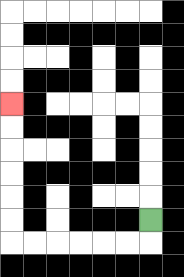{'start': '[6, 9]', 'end': '[0, 4]', 'path_directions': 'D,L,L,L,L,L,L,U,U,U,U,U,U', 'path_coordinates': '[[6, 9], [6, 10], [5, 10], [4, 10], [3, 10], [2, 10], [1, 10], [0, 10], [0, 9], [0, 8], [0, 7], [0, 6], [0, 5], [0, 4]]'}